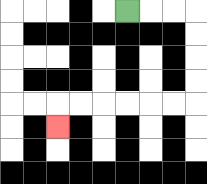{'start': '[5, 0]', 'end': '[2, 5]', 'path_directions': 'R,R,R,D,D,D,D,L,L,L,L,L,L,D', 'path_coordinates': '[[5, 0], [6, 0], [7, 0], [8, 0], [8, 1], [8, 2], [8, 3], [8, 4], [7, 4], [6, 4], [5, 4], [4, 4], [3, 4], [2, 4], [2, 5]]'}